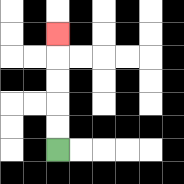{'start': '[2, 6]', 'end': '[2, 1]', 'path_directions': 'U,U,U,U,U', 'path_coordinates': '[[2, 6], [2, 5], [2, 4], [2, 3], [2, 2], [2, 1]]'}